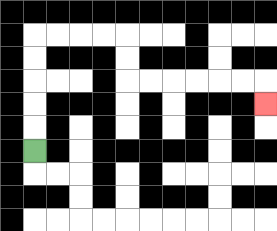{'start': '[1, 6]', 'end': '[11, 4]', 'path_directions': 'U,U,U,U,U,R,R,R,R,D,D,R,R,R,R,R,R,D', 'path_coordinates': '[[1, 6], [1, 5], [1, 4], [1, 3], [1, 2], [1, 1], [2, 1], [3, 1], [4, 1], [5, 1], [5, 2], [5, 3], [6, 3], [7, 3], [8, 3], [9, 3], [10, 3], [11, 3], [11, 4]]'}